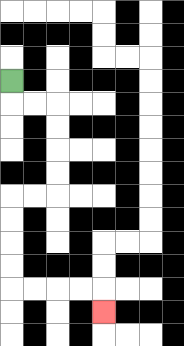{'start': '[0, 3]', 'end': '[4, 13]', 'path_directions': 'D,R,R,D,D,D,D,L,L,D,D,D,D,R,R,R,R,D', 'path_coordinates': '[[0, 3], [0, 4], [1, 4], [2, 4], [2, 5], [2, 6], [2, 7], [2, 8], [1, 8], [0, 8], [0, 9], [0, 10], [0, 11], [0, 12], [1, 12], [2, 12], [3, 12], [4, 12], [4, 13]]'}